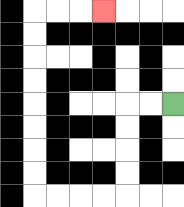{'start': '[7, 4]', 'end': '[4, 0]', 'path_directions': 'L,L,D,D,D,D,L,L,L,L,U,U,U,U,U,U,U,U,R,R,R', 'path_coordinates': '[[7, 4], [6, 4], [5, 4], [5, 5], [5, 6], [5, 7], [5, 8], [4, 8], [3, 8], [2, 8], [1, 8], [1, 7], [1, 6], [1, 5], [1, 4], [1, 3], [1, 2], [1, 1], [1, 0], [2, 0], [3, 0], [4, 0]]'}